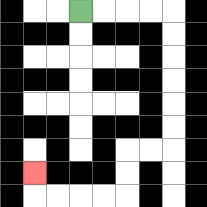{'start': '[3, 0]', 'end': '[1, 7]', 'path_directions': 'R,R,R,R,D,D,D,D,D,D,L,L,D,D,L,L,L,L,U', 'path_coordinates': '[[3, 0], [4, 0], [5, 0], [6, 0], [7, 0], [7, 1], [7, 2], [7, 3], [7, 4], [7, 5], [7, 6], [6, 6], [5, 6], [5, 7], [5, 8], [4, 8], [3, 8], [2, 8], [1, 8], [1, 7]]'}